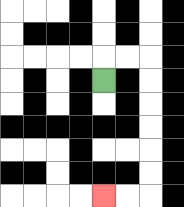{'start': '[4, 3]', 'end': '[4, 8]', 'path_directions': 'U,R,R,D,D,D,D,D,D,L,L', 'path_coordinates': '[[4, 3], [4, 2], [5, 2], [6, 2], [6, 3], [6, 4], [6, 5], [6, 6], [6, 7], [6, 8], [5, 8], [4, 8]]'}